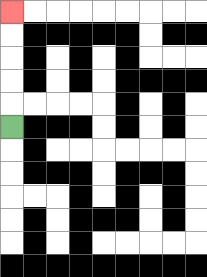{'start': '[0, 5]', 'end': '[0, 0]', 'path_directions': 'U,U,U,U,U', 'path_coordinates': '[[0, 5], [0, 4], [0, 3], [0, 2], [0, 1], [0, 0]]'}